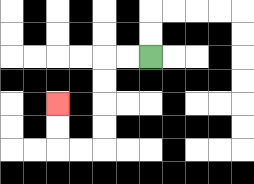{'start': '[6, 2]', 'end': '[2, 4]', 'path_directions': 'L,L,D,D,D,D,L,L,U,U', 'path_coordinates': '[[6, 2], [5, 2], [4, 2], [4, 3], [4, 4], [4, 5], [4, 6], [3, 6], [2, 6], [2, 5], [2, 4]]'}